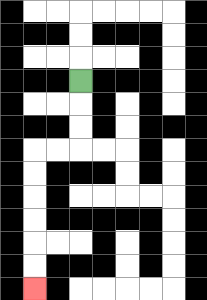{'start': '[3, 3]', 'end': '[1, 12]', 'path_directions': 'D,D,D,L,L,D,D,D,D,D,D', 'path_coordinates': '[[3, 3], [3, 4], [3, 5], [3, 6], [2, 6], [1, 6], [1, 7], [1, 8], [1, 9], [1, 10], [1, 11], [1, 12]]'}